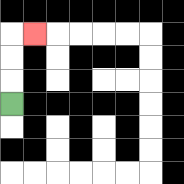{'start': '[0, 4]', 'end': '[1, 1]', 'path_directions': 'U,U,U,R', 'path_coordinates': '[[0, 4], [0, 3], [0, 2], [0, 1], [1, 1]]'}